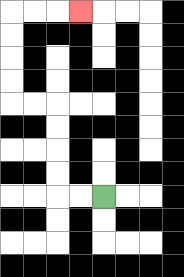{'start': '[4, 8]', 'end': '[3, 0]', 'path_directions': 'L,L,U,U,U,U,L,L,U,U,U,U,R,R,R', 'path_coordinates': '[[4, 8], [3, 8], [2, 8], [2, 7], [2, 6], [2, 5], [2, 4], [1, 4], [0, 4], [0, 3], [0, 2], [0, 1], [0, 0], [1, 0], [2, 0], [3, 0]]'}